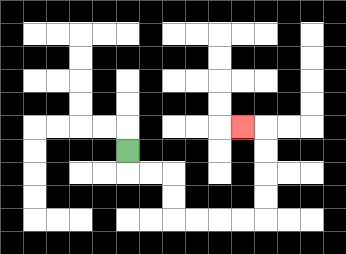{'start': '[5, 6]', 'end': '[10, 5]', 'path_directions': 'D,R,R,D,D,R,R,R,R,U,U,U,U,L', 'path_coordinates': '[[5, 6], [5, 7], [6, 7], [7, 7], [7, 8], [7, 9], [8, 9], [9, 9], [10, 9], [11, 9], [11, 8], [11, 7], [11, 6], [11, 5], [10, 5]]'}